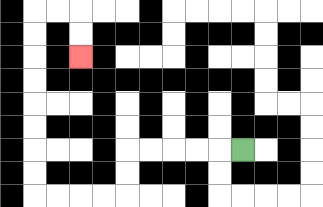{'start': '[10, 6]', 'end': '[3, 2]', 'path_directions': 'L,L,L,L,L,D,D,L,L,L,L,U,U,U,U,U,U,U,U,R,R,D,D', 'path_coordinates': '[[10, 6], [9, 6], [8, 6], [7, 6], [6, 6], [5, 6], [5, 7], [5, 8], [4, 8], [3, 8], [2, 8], [1, 8], [1, 7], [1, 6], [1, 5], [1, 4], [1, 3], [1, 2], [1, 1], [1, 0], [2, 0], [3, 0], [3, 1], [3, 2]]'}